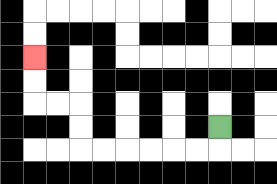{'start': '[9, 5]', 'end': '[1, 2]', 'path_directions': 'D,L,L,L,L,L,L,U,U,L,L,U,U', 'path_coordinates': '[[9, 5], [9, 6], [8, 6], [7, 6], [6, 6], [5, 6], [4, 6], [3, 6], [3, 5], [3, 4], [2, 4], [1, 4], [1, 3], [1, 2]]'}